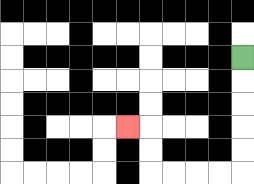{'start': '[10, 2]', 'end': '[5, 5]', 'path_directions': 'D,D,D,D,D,L,L,L,L,U,U,L', 'path_coordinates': '[[10, 2], [10, 3], [10, 4], [10, 5], [10, 6], [10, 7], [9, 7], [8, 7], [7, 7], [6, 7], [6, 6], [6, 5], [5, 5]]'}